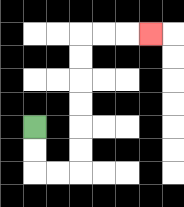{'start': '[1, 5]', 'end': '[6, 1]', 'path_directions': 'D,D,R,R,U,U,U,U,U,U,R,R,R', 'path_coordinates': '[[1, 5], [1, 6], [1, 7], [2, 7], [3, 7], [3, 6], [3, 5], [3, 4], [3, 3], [3, 2], [3, 1], [4, 1], [5, 1], [6, 1]]'}